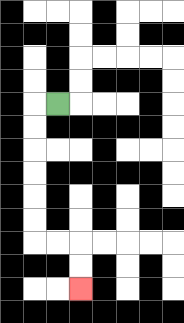{'start': '[2, 4]', 'end': '[3, 12]', 'path_directions': 'L,D,D,D,D,D,D,R,R,D,D', 'path_coordinates': '[[2, 4], [1, 4], [1, 5], [1, 6], [1, 7], [1, 8], [1, 9], [1, 10], [2, 10], [3, 10], [3, 11], [3, 12]]'}